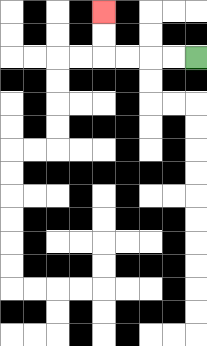{'start': '[8, 2]', 'end': '[4, 0]', 'path_directions': 'L,L,L,L,U,U', 'path_coordinates': '[[8, 2], [7, 2], [6, 2], [5, 2], [4, 2], [4, 1], [4, 0]]'}